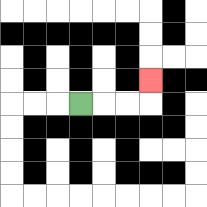{'start': '[3, 4]', 'end': '[6, 3]', 'path_directions': 'R,R,R,U', 'path_coordinates': '[[3, 4], [4, 4], [5, 4], [6, 4], [6, 3]]'}